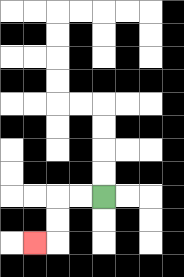{'start': '[4, 8]', 'end': '[1, 10]', 'path_directions': 'L,L,D,D,L', 'path_coordinates': '[[4, 8], [3, 8], [2, 8], [2, 9], [2, 10], [1, 10]]'}